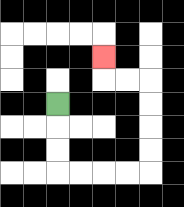{'start': '[2, 4]', 'end': '[4, 2]', 'path_directions': 'D,D,D,R,R,R,R,U,U,U,U,L,L,U', 'path_coordinates': '[[2, 4], [2, 5], [2, 6], [2, 7], [3, 7], [4, 7], [5, 7], [6, 7], [6, 6], [6, 5], [6, 4], [6, 3], [5, 3], [4, 3], [4, 2]]'}